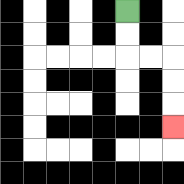{'start': '[5, 0]', 'end': '[7, 5]', 'path_directions': 'D,D,R,R,D,D,D', 'path_coordinates': '[[5, 0], [5, 1], [5, 2], [6, 2], [7, 2], [7, 3], [7, 4], [7, 5]]'}